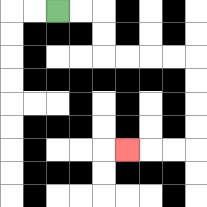{'start': '[2, 0]', 'end': '[5, 6]', 'path_directions': 'R,R,D,D,R,R,R,R,D,D,D,D,L,L,L', 'path_coordinates': '[[2, 0], [3, 0], [4, 0], [4, 1], [4, 2], [5, 2], [6, 2], [7, 2], [8, 2], [8, 3], [8, 4], [8, 5], [8, 6], [7, 6], [6, 6], [5, 6]]'}